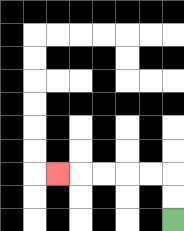{'start': '[7, 9]', 'end': '[2, 7]', 'path_directions': 'U,U,L,L,L,L,L', 'path_coordinates': '[[7, 9], [7, 8], [7, 7], [6, 7], [5, 7], [4, 7], [3, 7], [2, 7]]'}